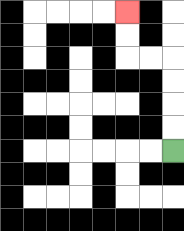{'start': '[7, 6]', 'end': '[5, 0]', 'path_directions': 'U,U,U,U,L,L,U,U', 'path_coordinates': '[[7, 6], [7, 5], [7, 4], [7, 3], [7, 2], [6, 2], [5, 2], [5, 1], [5, 0]]'}